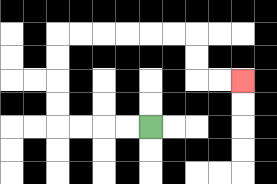{'start': '[6, 5]', 'end': '[10, 3]', 'path_directions': 'L,L,L,L,U,U,U,U,R,R,R,R,R,R,D,D,R,R', 'path_coordinates': '[[6, 5], [5, 5], [4, 5], [3, 5], [2, 5], [2, 4], [2, 3], [2, 2], [2, 1], [3, 1], [4, 1], [5, 1], [6, 1], [7, 1], [8, 1], [8, 2], [8, 3], [9, 3], [10, 3]]'}